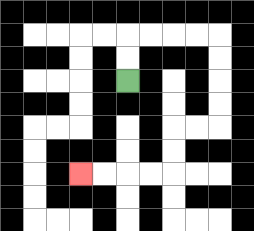{'start': '[5, 3]', 'end': '[3, 7]', 'path_directions': 'U,U,R,R,R,R,D,D,D,D,L,L,D,D,L,L,L,L', 'path_coordinates': '[[5, 3], [5, 2], [5, 1], [6, 1], [7, 1], [8, 1], [9, 1], [9, 2], [9, 3], [9, 4], [9, 5], [8, 5], [7, 5], [7, 6], [7, 7], [6, 7], [5, 7], [4, 7], [3, 7]]'}